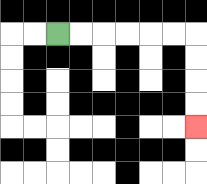{'start': '[2, 1]', 'end': '[8, 5]', 'path_directions': 'R,R,R,R,R,R,D,D,D,D', 'path_coordinates': '[[2, 1], [3, 1], [4, 1], [5, 1], [6, 1], [7, 1], [8, 1], [8, 2], [8, 3], [8, 4], [8, 5]]'}